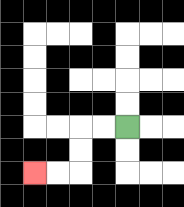{'start': '[5, 5]', 'end': '[1, 7]', 'path_directions': 'L,L,D,D,L,L', 'path_coordinates': '[[5, 5], [4, 5], [3, 5], [3, 6], [3, 7], [2, 7], [1, 7]]'}